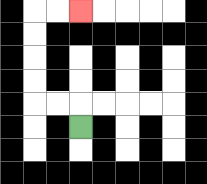{'start': '[3, 5]', 'end': '[3, 0]', 'path_directions': 'U,L,L,U,U,U,U,R,R', 'path_coordinates': '[[3, 5], [3, 4], [2, 4], [1, 4], [1, 3], [1, 2], [1, 1], [1, 0], [2, 0], [3, 0]]'}